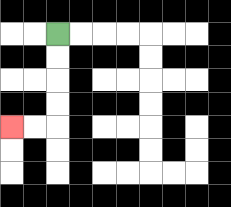{'start': '[2, 1]', 'end': '[0, 5]', 'path_directions': 'D,D,D,D,L,L', 'path_coordinates': '[[2, 1], [2, 2], [2, 3], [2, 4], [2, 5], [1, 5], [0, 5]]'}